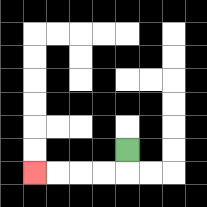{'start': '[5, 6]', 'end': '[1, 7]', 'path_directions': 'D,L,L,L,L', 'path_coordinates': '[[5, 6], [5, 7], [4, 7], [3, 7], [2, 7], [1, 7]]'}